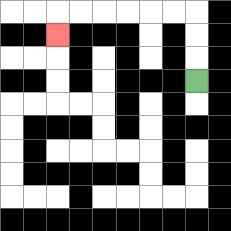{'start': '[8, 3]', 'end': '[2, 1]', 'path_directions': 'U,U,U,L,L,L,L,L,L,D', 'path_coordinates': '[[8, 3], [8, 2], [8, 1], [8, 0], [7, 0], [6, 0], [5, 0], [4, 0], [3, 0], [2, 0], [2, 1]]'}